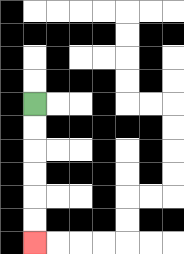{'start': '[1, 4]', 'end': '[1, 10]', 'path_directions': 'D,D,D,D,D,D', 'path_coordinates': '[[1, 4], [1, 5], [1, 6], [1, 7], [1, 8], [1, 9], [1, 10]]'}